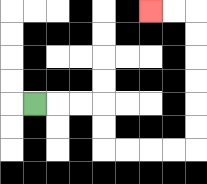{'start': '[1, 4]', 'end': '[6, 0]', 'path_directions': 'R,R,R,D,D,R,R,R,R,U,U,U,U,U,U,L,L', 'path_coordinates': '[[1, 4], [2, 4], [3, 4], [4, 4], [4, 5], [4, 6], [5, 6], [6, 6], [7, 6], [8, 6], [8, 5], [8, 4], [8, 3], [8, 2], [8, 1], [8, 0], [7, 0], [6, 0]]'}